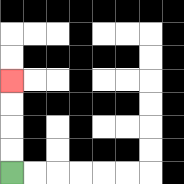{'start': '[0, 7]', 'end': '[0, 3]', 'path_directions': 'U,U,U,U', 'path_coordinates': '[[0, 7], [0, 6], [0, 5], [0, 4], [0, 3]]'}